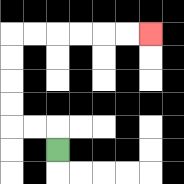{'start': '[2, 6]', 'end': '[6, 1]', 'path_directions': 'U,L,L,U,U,U,U,R,R,R,R,R,R', 'path_coordinates': '[[2, 6], [2, 5], [1, 5], [0, 5], [0, 4], [0, 3], [0, 2], [0, 1], [1, 1], [2, 1], [3, 1], [4, 1], [5, 1], [6, 1]]'}